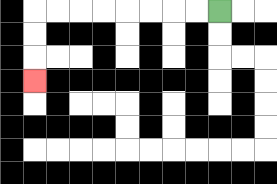{'start': '[9, 0]', 'end': '[1, 3]', 'path_directions': 'L,L,L,L,L,L,L,L,D,D,D', 'path_coordinates': '[[9, 0], [8, 0], [7, 0], [6, 0], [5, 0], [4, 0], [3, 0], [2, 0], [1, 0], [1, 1], [1, 2], [1, 3]]'}